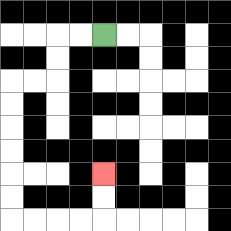{'start': '[4, 1]', 'end': '[4, 7]', 'path_directions': 'L,L,D,D,L,L,D,D,D,D,D,D,R,R,R,R,U,U', 'path_coordinates': '[[4, 1], [3, 1], [2, 1], [2, 2], [2, 3], [1, 3], [0, 3], [0, 4], [0, 5], [0, 6], [0, 7], [0, 8], [0, 9], [1, 9], [2, 9], [3, 9], [4, 9], [4, 8], [4, 7]]'}